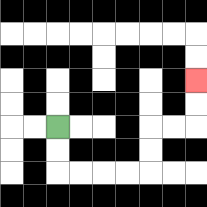{'start': '[2, 5]', 'end': '[8, 3]', 'path_directions': 'D,D,R,R,R,R,U,U,R,R,U,U', 'path_coordinates': '[[2, 5], [2, 6], [2, 7], [3, 7], [4, 7], [5, 7], [6, 7], [6, 6], [6, 5], [7, 5], [8, 5], [8, 4], [8, 3]]'}